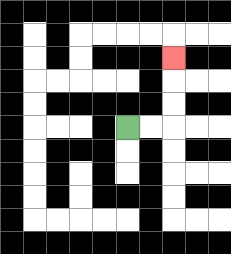{'start': '[5, 5]', 'end': '[7, 2]', 'path_directions': 'R,R,U,U,U', 'path_coordinates': '[[5, 5], [6, 5], [7, 5], [7, 4], [7, 3], [7, 2]]'}